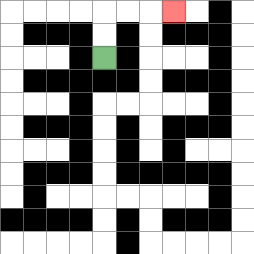{'start': '[4, 2]', 'end': '[7, 0]', 'path_directions': 'U,U,R,R,R', 'path_coordinates': '[[4, 2], [4, 1], [4, 0], [5, 0], [6, 0], [7, 0]]'}